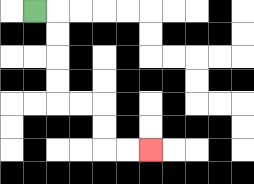{'start': '[1, 0]', 'end': '[6, 6]', 'path_directions': 'R,D,D,D,D,R,R,D,D,R,R', 'path_coordinates': '[[1, 0], [2, 0], [2, 1], [2, 2], [2, 3], [2, 4], [3, 4], [4, 4], [4, 5], [4, 6], [5, 6], [6, 6]]'}